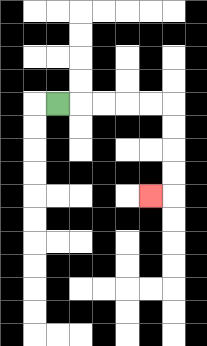{'start': '[2, 4]', 'end': '[6, 8]', 'path_directions': 'R,R,R,R,R,D,D,D,D,L', 'path_coordinates': '[[2, 4], [3, 4], [4, 4], [5, 4], [6, 4], [7, 4], [7, 5], [7, 6], [7, 7], [7, 8], [6, 8]]'}